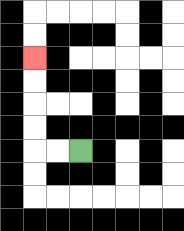{'start': '[3, 6]', 'end': '[1, 2]', 'path_directions': 'L,L,U,U,U,U', 'path_coordinates': '[[3, 6], [2, 6], [1, 6], [1, 5], [1, 4], [1, 3], [1, 2]]'}